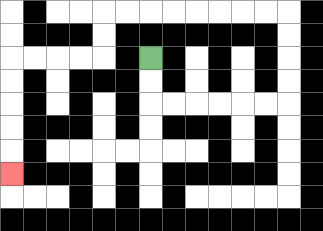{'start': '[6, 2]', 'end': '[0, 7]', 'path_directions': 'D,D,R,R,R,R,R,R,U,U,U,U,L,L,L,L,L,L,L,L,D,D,L,L,L,L,D,D,D,D,D', 'path_coordinates': '[[6, 2], [6, 3], [6, 4], [7, 4], [8, 4], [9, 4], [10, 4], [11, 4], [12, 4], [12, 3], [12, 2], [12, 1], [12, 0], [11, 0], [10, 0], [9, 0], [8, 0], [7, 0], [6, 0], [5, 0], [4, 0], [4, 1], [4, 2], [3, 2], [2, 2], [1, 2], [0, 2], [0, 3], [0, 4], [0, 5], [0, 6], [0, 7]]'}